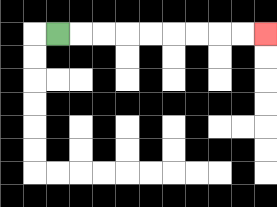{'start': '[2, 1]', 'end': '[11, 1]', 'path_directions': 'R,R,R,R,R,R,R,R,R', 'path_coordinates': '[[2, 1], [3, 1], [4, 1], [5, 1], [6, 1], [7, 1], [8, 1], [9, 1], [10, 1], [11, 1]]'}